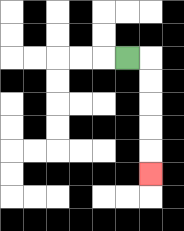{'start': '[5, 2]', 'end': '[6, 7]', 'path_directions': 'R,D,D,D,D,D', 'path_coordinates': '[[5, 2], [6, 2], [6, 3], [6, 4], [6, 5], [6, 6], [6, 7]]'}